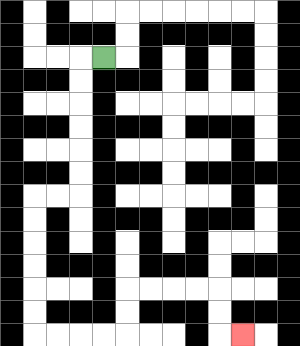{'start': '[4, 2]', 'end': '[10, 14]', 'path_directions': 'L,D,D,D,D,D,D,L,L,D,D,D,D,D,D,R,R,R,R,U,U,R,R,R,R,D,D,R', 'path_coordinates': '[[4, 2], [3, 2], [3, 3], [3, 4], [3, 5], [3, 6], [3, 7], [3, 8], [2, 8], [1, 8], [1, 9], [1, 10], [1, 11], [1, 12], [1, 13], [1, 14], [2, 14], [3, 14], [4, 14], [5, 14], [5, 13], [5, 12], [6, 12], [7, 12], [8, 12], [9, 12], [9, 13], [9, 14], [10, 14]]'}